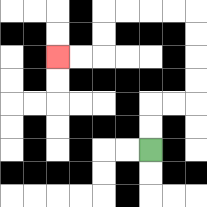{'start': '[6, 6]', 'end': '[2, 2]', 'path_directions': 'U,U,R,R,U,U,U,U,L,L,L,L,D,D,L,L', 'path_coordinates': '[[6, 6], [6, 5], [6, 4], [7, 4], [8, 4], [8, 3], [8, 2], [8, 1], [8, 0], [7, 0], [6, 0], [5, 0], [4, 0], [4, 1], [4, 2], [3, 2], [2, 2]]'}